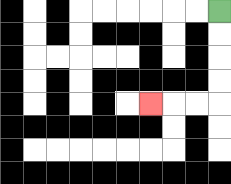{'start': '[9, 0]', 'end': '[6, 4]', 'path_directions': 'D,D,D,D,L,L,L', 'path_coordinates': '[[9, 0], [9, 1], [9, 2], [9, 3], [9, 4], [8, 4], [7, 4], [6, 4]]'}